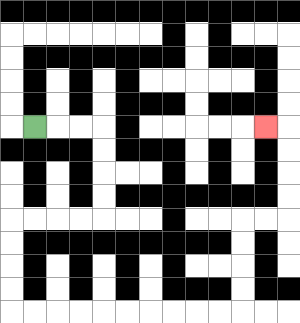{'start': '[1, 5]', 'end': '[11, 5]', 'path_directions': 'R,R,R,D,D,D,D,L,L,L,L,D,D,D,D,R,R,R,R,R,R,R,R,R,R,U,U,U,U,R,R,U,U,U,U,L', 'path_coordinates': '[[1, 5], [2, 5], [3, 5], [4, 5], [4, 6], [4, 7], [4, 8], [4, 9], [3, 9], [2, 9], [1, 9], [0, 9], [0, 10], [0, 11], [0, 12], [0, 13], [1, 13], [2, 13], [3, 13], [4, 13], [5, 13], [6, 13], [7, 13], [8, 13], [9, 13], [10, 13], [10, 12], [10, 11], [10, 10], [10, 9], [11, 9], [12, 9], [12, 8], [12, 7], [12, 6], [12, 5], [11, 5]]'}